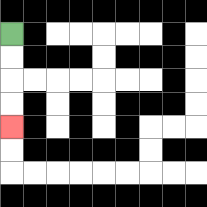{'start': '[0, 1]', 'end': '[0, 5]', 'path_directions': 'D,D,D,D', 'path_coordinates': '[[0, 1], [0, 2], [0, 3], [0, 4], [0, 5]]'}